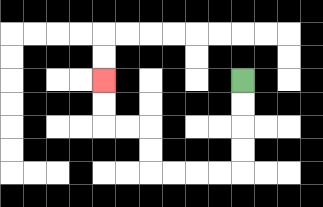{'start': '[10, 3]', 'end': '[4, 3]', 'path_directions': 'D,D,D,D,L,L,L,L,U,U,L,L,U,U', 'path_coordinates': '[[10, 3], [10, 4], [10, 5], [10, 6], [10, 7], [9, 7], [8, 7], [7, 7], [6, 7], [6, 6], [6, 5], [5, 5], [4, 5], [4, 4], [4, 3]]'}